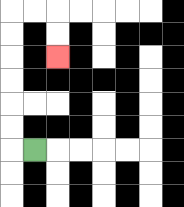{'start': '[1, 6]', 'end': '[2, 2]', 'path_directions': 'L,U,U,U,U,U,U,R,R,D,D', 'path_coordinates': '[[1, 6], [0, 6], [0, 5], [0, 4], [0, 3], [0, 2], [0, 1], [0, 0], [1, 0], [2, 0], [2, 1], [2, 2]]'}